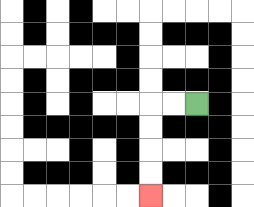{'start': '[8, 4]', 'end': '[6, 8]', 'path_directions': 'L,L,D,D,D,D', 'path_coordinates': '[[8, 4], [7, 4], [6, 4], [6, 5], [6, 6], [6, 7], [6, 8]]'}